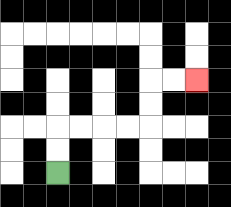{'start': '[2, 7]', 'end': '[8, 3]', 'path_directions': 'U,U,R,R,R,R,U,U,R,R', 'path_coordinates': '[[2, 7], [2, 6], [2, 5], [3, 5], [4, 5], [5, 5], [6, 5], [6, 4], [6, 3], [7, 3], [8, 3]]'}